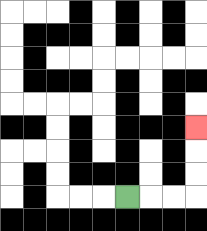{'start': '[5, 8]', 'end': '[8, 5]', 'path_directions': 'R,R,R,U,U,U', 'path_coordinates': '[[5, 8], [6, 8], [7, 8], [8, 8], [8, 7], [8, 6], [8, 5]]'}